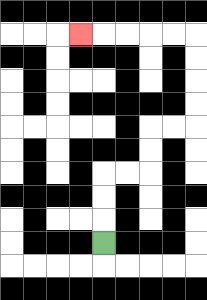{'start': '[4, 10]', 'end': '[3, 1]', 'path_directions': 'U,U,U,R,R,U,U,R,R,U,U,U,U,L,L,L,L,L', 'path_coordinates': '[[4, 10], [4, 9], [4, 8], [4, 7], [5, 7], [6, 7], [6, 6], [6, 5], [7, 5], [8, 5], [8, 4], [8, 3], [8, 2], [8, 1], [7, 1], [6, 1], [5, 1], [4, 1], [3, 1]]'}